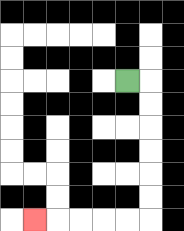{'start': '[5, 3]', 'end': '[1, 9]', 'path_directions': 'R,D,D,D,D,D,D,L,L,L,L,L', 'path_coordinates': '[[5, 3], [6, 3], [6, 4], [6, 5], [6, 6], [6, 7], [6, 8], [6, 9], [5, 9], [4, 9], [3, 9], [2, 9], [1, 9]]'}